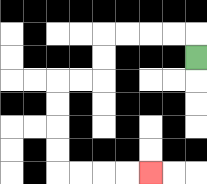{'start': '[8, 2]', 'end': '[6, 7]', 'path_directions': 'U,L,L,L,L,D,D,L,L,D,D,D,D,R,R,R,R', 'path_coordinates': '[[8, 2], [8, 1], [7, 1], [6, 1], [5, 1], [4, 1], [4, 2], [4, 3], [3, 3], [2, 3], [2, 4], [2, 5], [2, 6], [2, 7], [3, 7], [4, 7], [5, 7], [6, 7]]'}